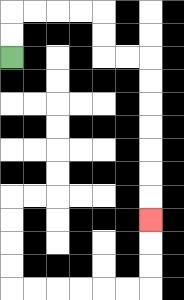{'start': '[0, 2]', 'end': '[6, 9]', 'path_directions': 'U,U,R,R,R,R,D,D,R,R,D,D,D,D,D,D,D', 'path_coordinates': '[[0, 2], [0, 1], [0, 0], [1, 0], [2, 0], [3, 0], [4, 0], [4, 1], [4, 2], [5, 2], [6, 2], [6, 3], [6, 4], [6, 5], [6, 6], [6, 7], [6, 8], [6, 9]]'}